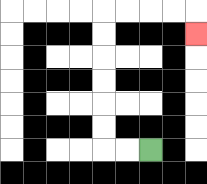{'start': '[6, 6]', 'end': '[8, 1]', 'path_directions': 'L,L,U,U,U,U,U,U,R,R,R,R,D', 'path_coordinates': '[[6, 6], [5, 6], [4, 6], [4, 5], [4, 4], [4, 3], [4, 2], [4, 1], [4, 0], [5, 0], [6, 0], [7, 0], [8, 0], [8, 1]]'}